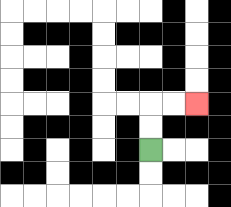{'start': '[6, 6]', 'end': '[8, 4]', 'path_directions': 'U,U,R,R', 'path_coordinates': '[[6, 6], [6, 5], [6, 4], [7, 4], [8, 4]]'}